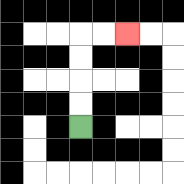{'start': '[3, 5]', 'end': '[5, 1]', 'path_directions': 'U,U,U,U,R,R', 'path_coordinates': '[[3, 5], [3, 4], [3, 3], [3, 2], [3, 1], [4, 1], [5, 1]]'}